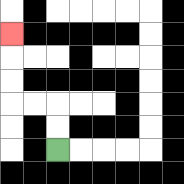{'start': '[2, 6]', 'end': '[0, 1]', 'path_directions': 'U,U,L,L,U,U,U', 'path_coordinates': '[[2, 6], [2, 5], [2, 4], [1, 4], [0, 4], [0, 3], [0, 2], [0, 1]]'}